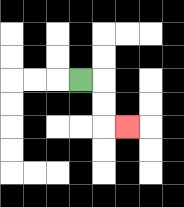{'start': '[3, 3]', 'end': '[5, 5]', 'path_directions': 'R,D,D,R', 'path_coordinates': '[[3, 3], [4, 3], [4, 4], [4, 5], [5, 5]]'}